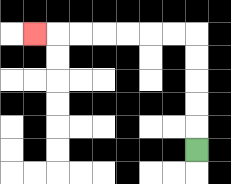{'start': '[8, 6]', 'end': '[1, 1]', 'path_directions': 'U,U,U,U,U,L,L,L,L,L,L,L', 'path_coordinates': '[[8, 6], [8, 5], [8, 4], [8, 3], [8, 2], [8, 1], [7, 1], [6, 1], [5, 1], [4, 1], [3, 1], [2, 1], [1, 1]]'}